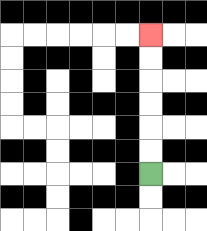{'start': '[6, 7]', 'end': '[6, 1]', 'path_directions': 'U,U,U,U,U,U', 'path_coordinates': '[[6, 7], [6, 6], [6, 5], [6, 4], [6, 3], [6, 2], [6, 1]]'}